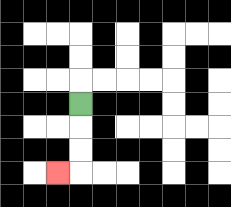{'start': '[3, 4]', 'end': '[2, 7]', 'path_directions': 'D,D,D,L', 'path_coordinates': '[[3, 4], [3, 5], [3, 6], [3, 7], [2, 7]]'}